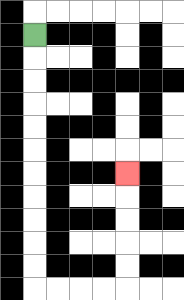{'start': '[1, 1]', 'end': '[5, 7]', 'path_directions': 'D,D,D,D,D,D,D,D,D,D,D,R,R,R,R,U,U,U,U,U', 'path_coordinates': '[[1, 1], [1, 2], [1, 3], [1, 4], [1, 5], [1, 6], [1, 7], [1, 8], [1, 9], [1, 10], [1, 11], [1, 12], [2, 12], [3, 12], [4, 12], [5, 12], [5, 11], [5, 10], [5, 9], [5, 8], [5, 7]]'}